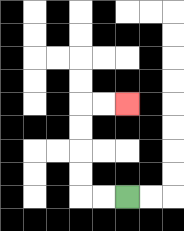{'start': '[5, 8]', 'end': '[5, 4]', 'path_directions': 'L,L,U,U,U,U,R,R', 'path_coordinates': '[[5, 8], [4, 8], [3, 8], [3, 7], [3, 6], [3, 5], [3, 4], [4, 4], [5, 4]]'}